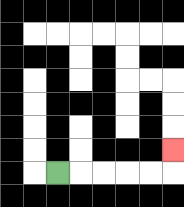{'start': '[2, 7]', 'end': '[7, 6]', 'path_directions': 'R,R,R,R,R,U', 'path_coordinates': '[[2, 7], [3, 7], [4, 7], [5, 7], [6, 7], [7, 7], [7, 6]]'}